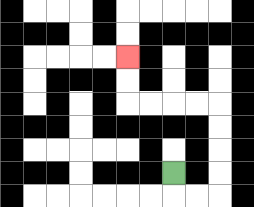{'start': '[7, 7]', 'end': '[5, 2]', 'path_directions': 'D,R,R,U,U,U,U,L,L,L,L,U,U', 'path_coordinates': '[[7, 7], [7, 8], [8, 8], [9, 8], [9, 7], [9, 6], [9, 5], [9, 4], [8, 4], [7, 4], [6, 4], [5, 4], [5, 3], [5, 2]]'}